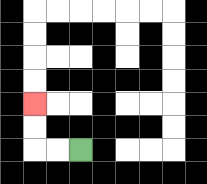{'start': '[3, 6]', 'end': '[1, 4]', 'path_directions': 'L,L,U,U', 'path_coordinates': '[[3, 6], [2, 6], [1, 6], [1, 5], [1, 4]]'}